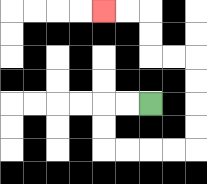{'start': '[6, 4]', 'end': '[4, 0]', 'path_directions': 'L,L,D,D,R,R,R,R,U,U,U,U,L,L,U,U,L,L', 'path_coordinates': '[[6, 4], [5, 4], [4, 4], [4, 5], [4, 6], [5, 6], [6, 6], [7, 6], [8, 6], [8, 5], [8, 4], [8, 3], [8, 2], [7, 2], [6, 2], [6, 1], [6, 0], [5, 0], [4, 0]]'}